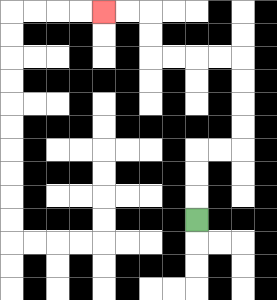{'start': '[8, 9]', 'end': '[4, 0]', 'path_directions': 'U,U,U,R,R,U,U,U,U,L,L,L,L,U,U,L,L', 'path_coordinates': '[[8, 9], [8, 8], [8, 7], [8, 6], [9, 6], [10, 6], [10, 5], [10, 4], [10, 3], [10, 2], [9, 2], [8, 2], [7, 2], [6, 2], [6, 1], [6, 0], [5, 0], [4, 0]]'}